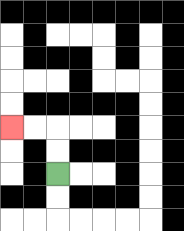{'start': '[2, 7]', 'end': '[0, 5]', 'path_directions': 'U,U,L,L', 'path_coordinates': '[[2, 7], [2, 6], [2, 5], [1, 5], [0, 5]]'}